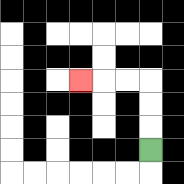{'start': '[6, 6]', 'end': '[3, 3]', 'path_directions': 'U,U,U,L,L,L', 'path_coordinates': '[[6, 6], [6, 5], [6, 4], [6, 3], [5, 3], [4, 3], [3, 3]]'}